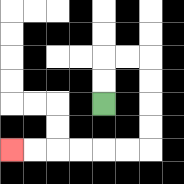{'start': '[4, 4]', 'end': '[0, 6]', 'path_directions': 'U,U,R,R,D,D,D,D,L,L,L,L,L,L', 'path_coordinates': '[[4, 4], [4, 3], [4, 2], [5, 2], [6, 2], [6, 3], [6, 4], [6, 5], [6, 6], [5, 6], [4, 6], [3, 6], [2, 6], [1, 6], [0, 6]]'}